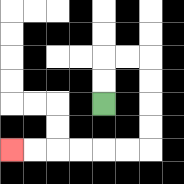{'start': '[4, 4]', 'end': '[0, 6]', 'path_directions': 'U,U,R,R,D,D,D,D,L,L,L,L,L,L', 'path_coordinates': '[[4, 4], [4, 3], [4, 2], [5, 2], [6, 2], [6, 3], [6, 4], [6, 5], [6, 6], [5, 6], [4, 6], [3, 6], [2, 6], [1, 6], [0, 6]]'}